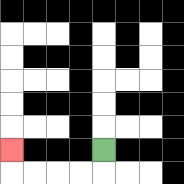{'start': '[4, 6]', 'end': '[0, 6]', 'path_directions': 'D,L,L,L,L,U', 'path_coordinates': '[[4, 6], [4, 7], [3, 7], [2, 7], [1, 7], [0, 7], [0, 6]]'}